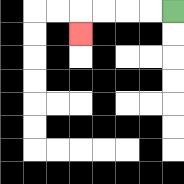{'start': '[7, 0]', 'end': '[3, 1]', 'path_directions': 'L,L,L,L,D', 'path_coordinates': '[[7, 0], [6, 0], [5, 0], [4, 0], [3, 0], [3, 1]]'}